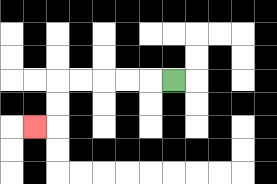{'start': '[7, 3]', 'end': '[1, 5]', 'path_directions': 'L,L,L,L,L,D,D,L', 'path_coordinates': '[[7, 3], [6, 3], [5, 3], [4, 3], [3, 3], [2, 3], [2, 4], [2, 5], [1, 5]]'}